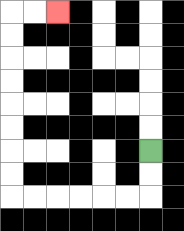{'start': '[6, 6]', 'end': '[2, 0]', 'path_directions': 'D,D,L,L,L,L,L,L,U,U,U,U,U,U,U,U,R,R', 'path_coordinates': '[[6, 6], [6, 7], [6, 8], [5, 8], [4, 8], [3, 8], [2, 8], [1, 8], [0, 8], [0, 7], [0, 6], [0, 5], [0, 4], [0, 3], [0, 2], [0, 1], [0, 0], [1, 0], [2, 0]]'}